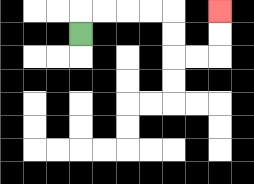{'start': '[3, 1]', 'end': '[9, 0]', 'path_directions': 'U,R,R,R,R,D,D,R,R,U,U', 'path_coordinates': '[[3, 1], [3, 0], [4, 0], [5, 0], [6, 0], [7, 0], [7, 1], [7, 2], [8, 2], [9, 2], [9, 1], [9, 0]]'}